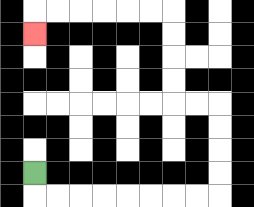{'start': '[1, 7]', 'end': '[1, 1]', 'path_directions': 'D,R,R,R,R,R,R,R,R,U,U,U,U,L,L,U,U,U,U,L,L,L,L,L,L,D', 'path_coordinates': '[[1, 7], [1, 8], [2, 8], [3, 8], [4, 8], [5, 8], [6, 8], [7, 8], [8, 8], [9, 8], [9, 7], [9, 6], [9, 5], [9, 4], [8, 4], [7, 4], [7, 3], [7, 2], [7, 1], [7, 0], [6, 0], [5, 0], [4, 0], [3, 0], [2, 0], [1, 0], [1, 1]]'}